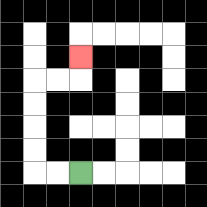{'start': '[3, 7]', 'end': '[3, 2]', 'path_directions': 'L,L,U,U,U,U,R,R,U', 'path_coordinates': '[[3, 7], [2, 7], [1, 7], [1, 6], [1, 5], [1, 4], [1, 3], [2, 3], [3, 3], [3, 2]]'}